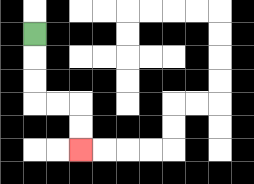{'start': '[1, 1]', 'end': '[3, 6]', 'path_directions': 'D,D,D,R,R,D,D', 'path_coordinates': '[[1, 1], [1, 2], [1, 3], [1, 4], [2, 4], [3, 4], [3, 5], [3, 6]]'}